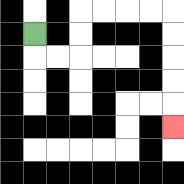{'start': '[1, 1]', 'end': '[7, 5]', 'path_directions': 'D,R,R,U,U,R,R,R,R,D,D,D,D,D', 'path_coordinates': '[[1, 1], [1, 2], [2, 2], [3, 2], [3, 1], [3, 0], [4, 0], [5, 0], [6, 0], [7, 0], [7, 1], [7, 2], [7, 3], [7, 4], [7, 5]]'}